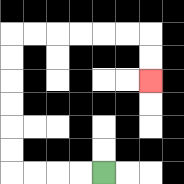{'start': '[4, 7]', 'end': '[6, 3]', 'path_directions': 'L,L,L,L,U,U,U,U,U,U,R,R,R,R,R,R,D,D', 'path_coordinates': '[[4, 7], [3, 7], [2, 7], [1, 7], [0, 7], [0, 6], [0, 5], [0, 4], [0, 3], [0, 2], [0, 1], [1, 1], [2, 1], [3, 1], [4, 1], [5, 1], [6, 1], [6, 2], [6, 3]]'}